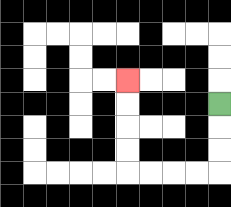{'start': '[9, 4]', 'end': '[5, 3]', 'path_directions': 'D,D,D,L,L,L,L,U,U,U,U', 'path_coordinates': '[[9, 4], [9, 5], [9, 6], [9, 7], [8, 7], [7, 7], [6, 7], [5, 7], [5, 6], [5, 5], [5, 4], [5, 3]]'}